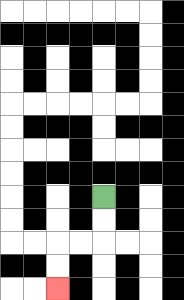{'start': '[4, 8]', 'end': '[2, 12]', 'path_directions': 'D,D,L,L,D,D', 'path_coordinates': '[[4, 8], [4, 9], [4, 10], [3, 10], [2, 10], [2, 11], [2, 12]]'}